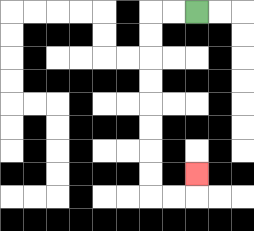{'start': '[8, 0]', 'end': '[8, 7]', 'path_directions': 'L,L,D,D,D,D,D,D,D,D,R,R,U', 'path_coordinates': '[[8, 0], [7, 0], [6, 0], [6, 1], [6, 2], [6, 3], [6, 4], [6, 5], [6, 6], [6, 7], [6, 8], [7, 8], [8, 8], [8, 7]]'}